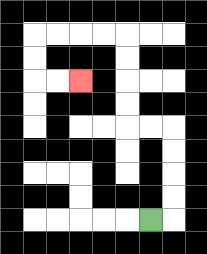{'start': '[6, 9]', 'end': '[3, 3]', 'path_directions': 'R,U,U,U,U,L,L,U,U,U,U,L,L,L,L,D,D,R,R', 'path_coordinates': '[[6, 9], [7, 9], [7, 8], [7, 7], [7, 6], [7, 5], [6, 5], [5, 5], [5, 4], [5, 3], [5, 2], [5, 1], [4, 1], [3, 1], [2, 1], [1, 1], [1, 2], [1, 3], [2, 3], [3, 3]]'}